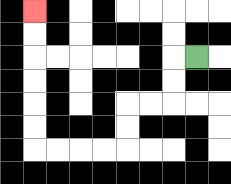{'start': '[8, 2]', 'end': '[1, 0]', 'path_directions': 'L,D,D,L,L,D,D,L,L,L,L,U,U,U,U,U,U', 'path_coordinates': '[[8, 2], [7, 2], [7, 3], [7, 4], [6, 4], [5, 4], [5, 5], [5, 6], [4, 6], [3, 6], [2, 6], [1, 6], [1, 5], [1, 4], [1, 3], [1, 2], [1, 1], [1, 0]]'}